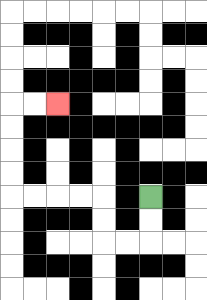{'start': '[6, 8]', 'end': '[2, 4]', 'path_directions': 'D,D,L,L,U,U,L,L,L,L,U,U,U,U,R,R', 'path_coordinates': '[[6, 8], [6, 9], [6, 10], [5, 10], [4, 10], [4, 9], [4, 8], [3, 8], [2, 8], [1, 8], [0, 8], [0, 7], [0, 6], [0, 5], [0, 4], [1, 4], [2, 4]]'}